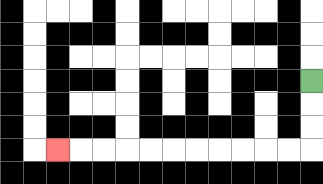{'start': '[13, 3]', 'end': '[2, 6]', 'path_directions': 'D,D,D,L,L,L,L,L,L,L,L,L,L,L', 'path_coordinates': '[[13, 3], [13, 4], [13, 5], [13, 6], [12, 6], [11, 6], [10, 6], [9, 6], [8, 6], [7, 6], [6, 6], [5, 6], [4, 6], [3, 6], [2, 6]]'}